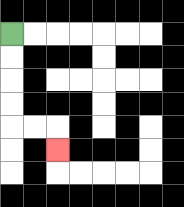{'start': '[0, 1]', 'end': '[2, 6]', 'path_directions': 'D,D,D,D,R,R,D', 'path_coordinates': '[[0, 1], [0, 2], [0, 3], [0, 4], [0, 5], [1, 5], [2, 5], [2, 6]]'}